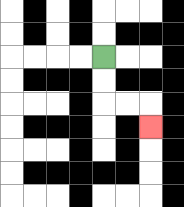{'start': '[4, 2]', 'end': '[6, 5]', 'path_directions': 'D,D,R,R,D', 'path_coordinates': '[[4, 2], [4, 3], [4, 4], [5, 4], [6, 4], [6, 5]]'}